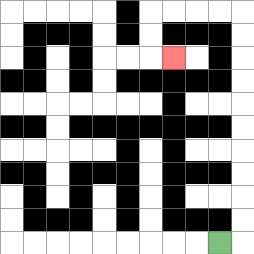{'start': '[9, 10]', 'end': '[7, 2]', 'path_directions': 'R,U,U,U,U,U,U,U,U,U,U,L,L,L,L,D,D,R', 'path_coordinates': '[[9, 10], [10, 10], [10, 9], [10, 8], [10, 7], [10, 6], [10, 5], [10, 4], [10, 3], [10, 2], [10, 1], [10, 0], [9, 0], [8, 0], [7, 0], [6, 0], [6, 1], [6, 2], [7, 2]]'}